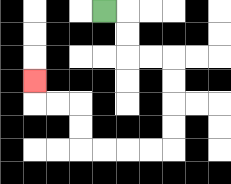{'start': '[4, 0]', 'end': '[1, 3]', 'path_directions': 'R,D,D,R,R,D,D,D,D,L,L,L,L,U,U,L,L,U', 'path_coordinates': '[[4, 0], [5, 0], [5, 1], [5, 2], [6, 2], [7, 2], [7, 3], [7, 4], [7, 5], [7, 6], [6, 6], [5, 6], [4, 6], [3, 6], [3, 5], [3, 4], [2, 4], [1, 4], [1, 3]]'}